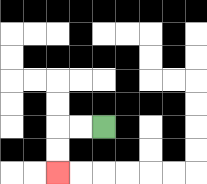{'start': '[4, 5]', 'end': '[2, 7]', 'path_directions': 'L,L,D,D', 'path_coordinates': '[[4, 5], [3, 5], [2, 5], [2, 6], [2, 7]]'}